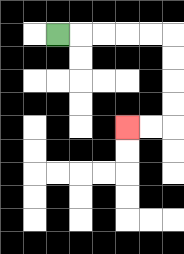{'start': '[2, 1]', 'end': '[5, 5]', 'path_directions': 'R,R,R,R,R,D,D,D,D,L,L', 'path_coordinates': '[[2, 1], [3, 1], [4, 1], [5, 1], [6, 1], [7, 1], [7, 2], [7, 3], [7, 4], [7, 5], [6, 5], [5, 5]]'}